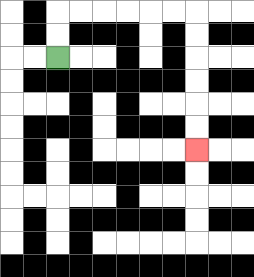{'start': '[2, 2]', 'end': '[8, 6]', 'path_directions': 'U,U,R,R,R,R,R,R,D,D,D,D,D,D', 'path_coordinates': '[[2, 2], [2, 1], [2, 0], [3, 0], [4, 0], [5, 0], [6, 0], [7, 0], [8, 0], [8, 1], [8, 2], [8, 3], [8, 4], [8, 5], [8, 6]]'}